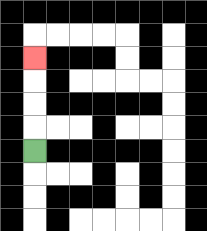{'start': '[1, 6]', 'end': '[1, 2]', 'path_directions': 'U,U,U,U', 'path_coordinates': '[[1, 6], [1, 5], [1, 4], [1, 3], [1, 2]]'}